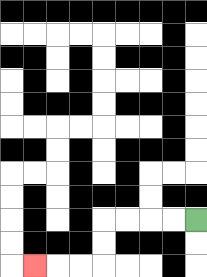{'start': '[8, 9]', 'end': '[1, 11]', 'path_directions': 'L,L,L,L,D,D,L,L,L', 'path_coordinates': '[[8, 9], [7, 9], [6, 9], [5, 9], [4, 9], [4, 10], [4, 11], [3, 11], [2, 11], [1, 11]]'}